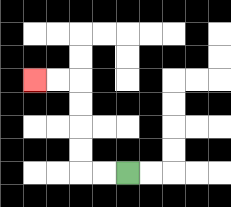{'start': '[5, 7]', 'end': '[1, 3]', 'path_directions': 'L,L,U,U,U,U,L,L', 'path_coordinates': '[[5, 7], [4, 7], [3, 7], [3, 6], [3, 5], [3, 4], [3, 3], [2, 3], [1, 3]]'}